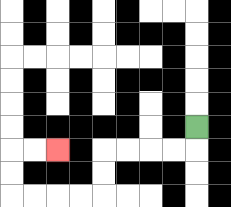{'start': '[8, 5]', 'end': '[2, 6]', 'path_directions': 'D,L,L,L,L,D,D,L,L,L,L,U,U,R,R', 'path_coordinates': '[[8, 5], [8, 6], [7, 6], [6, 6], [5, 6], [4, 6], [4, 7], [4, 8], [3, 8], [2, 8], [1, 8], [0, 8], [0, 7], [0, 6], [1, 6], [2, 6]]'}